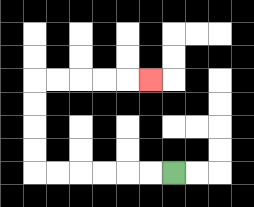{'start': '[7, 7]', 'end': '[6, 3]', 'path_directions': 'L,L,L,L,L,L,U,U,U,U,R,R,R,R,R', 'path_coordinates': '[[7, 7], [6, 7], [5, 7], [4, 7], [3, 7], [2, 7], [1, 7], [1, 6], [1, 5], [1, 4], [1, 3], [2, 3], [3, 3], [4, 3], [5, 3], [6, 3]]'}